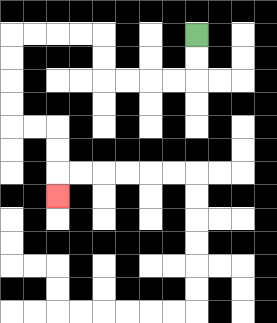{'start': '[8, 1]', 'end': '[2, 8]', 'path_directions': 'D,D,L,L,L,L,U,U,L,L,L,L,D,D,D,D,R,R,D,D,D', 'path_coordinates': '[[8, 1], [8, 2], [8, 3], [7, 3], [6, 3], [5, 3], [4, 3], [4, 2], [4, 1], [3, 1], [2, 1], [1, 1], [0, 1], [0, 2], [0, 3], [0, 4], [0, 5], [1, 5], [2, 5], [2, 6], [2, 7], [2, 8]]'}